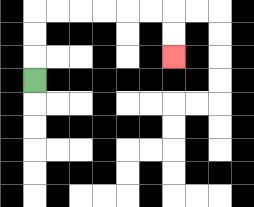{'start': '[1, 3]', 'end': '[7, 2]', 'path_directions': 'U,U,U,R,R,R,R,R,R,D,D', 'path_coordinates': '[[1, 3], [1, 2], [1, 1], [1, 0], [2, 0], [3, 0], [4, 0], [5, 0], [6, 0], [7, 0], [7, 1], [7, 2]]'}